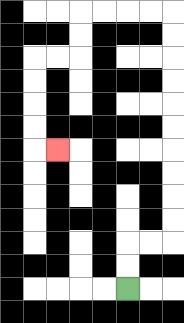{'start': '[5, 12]', 'end': '[2, 6]', 'path_directions': 'U,U,R,R,U,U,U,U,U,U,U,U,U,U,L,L,L,L,D,D,L,L,D,D,D,D,R', 'path_coordinates': '[[5, 12], [5, 11], [5, 10], [6, 10], [7, 10], [7, 9], [7, 8], [7, 7], [7, 6], [7, 5], [7, 4], [7, 3], [7, 2], [7, 1], [7, 0], [6, 0], [5, 0], [4, 0], [3, 0], [3, 1], [3, 2], [2, 2], [1, 2], [1, 3], [1, 4], [1, 5], [1, 6], [2, 6]]'}